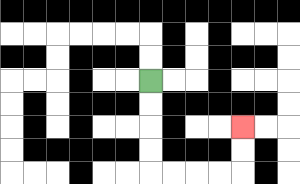{'start': '[6, 3]', 'end': '[10, 5]', 'path_directions': 'D,D,D,D,R,R,R,R,U,U', 'path_coordinates': '[[6, 3], [6, 4], [6, 5], [6, 6], [6, 7], [7, 7], [8, 7], [9, 7], [10, 7], [10, 6], [10, 5]]'}